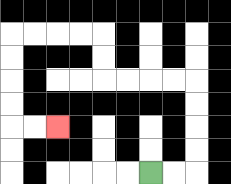{'start': '[6, 7]', 'end': '[2, 5]', 'path_directions': 'R,R,U,U,U,U,L,L,L,L,U,U,L,L,L,L,D,D,D,D,R,R', 'path_coordinates': '[[6, 7], [7, 7], [8, 7], [8, 6], [8, 5], [8, 4], [8, 3], [7, 3], [6, 3], [5, 3], [4, 3], [4, 2], [4, 1], [3, 1], [2, 1], [1, 1], [0, 1], [0, 2], [0, 3], [0, 4], [0, 5], [1, 5], [2, 5]]'}